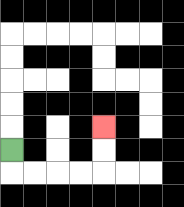{'start': '[0, 6]', 'end': '[4, 5]', 'path_directions': 'D,R,R,R,R,U,U', 'path_coordinates': '[[0, 6], [0, 7], [1, 7], [2, 7], [3, 7], [4, 7], [4, 6], [4, 5]]'}